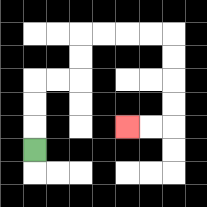{'start': '[1, 6]', 'end': '[5, 5]', 'path_directions': 'U,U,U,R,R,U,U,R,R,R,R,D,D,D,D,L,L', 'path_coordinates': '[[1, 6], [1, 5], [1, 4], [1, 3], [2, 3], [3, 3], [3, 2], [3, 1], [4, 1], [5, 1], [6, 1], [7, 1], [7, 2], [7, 3], [7, 4], [7, 5], [6, 5], [5, 5]]'}